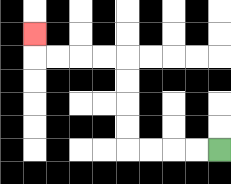{'start': '[9, 6]', 'end': '[1, 1]', 'path_directions': 'L,L,L,L,U,U,U,U,L,L,L,L,U', 'path_coordinates': '[[9, 6], [8, 6], [7, 6], [6, 6], [5, 6], [5, 5], [5, 4], [5, 3], [5, 2], [4, 2], [3, 2], [2, 2], [1, 2], [1, 1]]'}